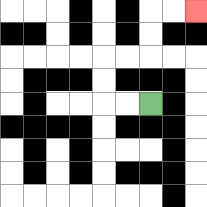{'start': '[6, 4]', 'end': '[8, 0]', 'path_directions': 'L,L,U,U,R,R,U,U,R,R', 'path_coordinates': '[[6, 4], [5, 4], [4, 4], [4, 3], [4, 2], [5, 2], [6, 2], [6, 1], [6, 0], [7, 0], [8, 0]]'}